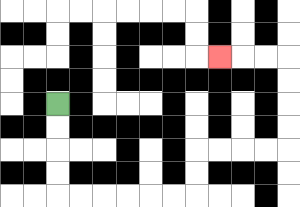{'start': '[2, 4]', 'end': '[9, 2]', 'path_directions': 'D,D,D,D,R,R,R,R,R,R,U,U,R,R,R,R,U,U,U,U,L,L,L', 'path_coordinates': '[[2, 4], [2, 5], [2, 6], [2, 7], [2, 8], [3, 8], [4, 8], [5, 8], [6, 8], [7, 8], [8, 8], [8, 7], [8, 6], [9, 6], [10, 6], [11, 6], [12, 6], [12, 5], [12, 4], [12, 3], [12, 2], [11, 2], [10, 2], [9, 2]]'}